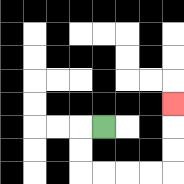{'start': '[4, 5]', 'end': '[7, 4]', 'path_directions': 'L,D,D,R,R,R,R,U,U,U', 'path_coordinates': '[[4, 5], [3, 5], [3, 6], [3, 7], [4, 7], [5, 7], [6, 7], [7, 7], [7, 6], [7, 5], [7, 4]]'}